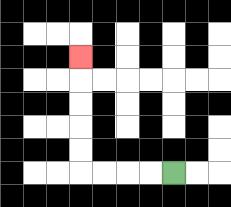{'start': '[7, 7]', 'end': '[3, 2]', 'path_directions': 'L,L,L,L,U,U,U,U,U', 'path_coordinates': '[[7, 7], [6, 7], [5, 7], [4, 7], [3, 7], [3, 6], [3, 5], [3, 4], [3, 3], [3, 2]]'}